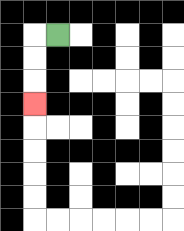{'start': '[2, 1]', 'end': '[1, 4]', 'path_directions': 'L,D,D,D', 'path_coordinates': '[[2, 1], [1, 1], [1, 2], [1, 3], [1, 4]]'}